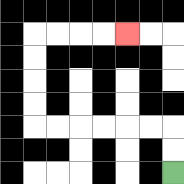{'start': '[7, 7]', 'end': '[5, 1]', 'path_directions': 'U,U,L,L,L,L,L,L,U,U,U,U,R,R,R,R', 'path_coordinates': '[[7, 7], [7, 6], [7, 5], [6, 5], [5, 5], [4, 5], [3, 5], [2, 5], [1, 5], [1, 4], [1, 3], [1, 2], [1, 1], [2, 1], [3, 1], [4, 1], [5, 1]]'}